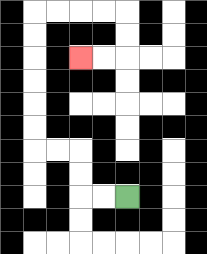{'start': '[5, 8]', 'end': '[3, 2]', 'path_directions': 'L,L,U,U,L,L,U,U,U,U,U,U,R,R,R,R,D,D,L,L', 'path_coordinates': '[[5, 8], [4, 8], [3, 8], [3, 7], [3, 6], [2, 6], [1, 6], [1, 5], [1, 4], [1, 3], [1, 2], [1, 1], [1, 0], [2, 0], [3, 0], [4, 0], [5, 0], [5, 1], [5, 2], [4, 2], [3, 2]]'}